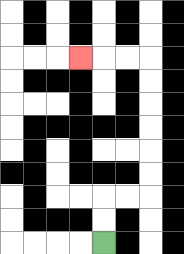{'start': '[4, 10]', 'end': '[3, 2]', 'path_directions': 'U,U,R,R,U,U,U,U,U,U,L,L,L', 'path_coordinates': '[[4, 10], [4, 9], [4, 8], [5, 8], [6, 8], [6, 7], [6, 6], [6, 5], [6, 4], [6, 3], [6, 2], [5, 2], [4, 2], [3, 2]]'}